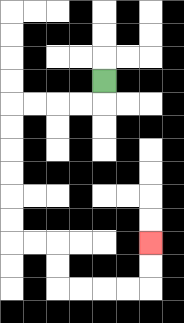{'start': '[4, 3]', 'end': '[6, 10]', 'path_directions': 'D,L,L,L,L,D,D,D,D,D,D,R,R,D,D,R,R,R,R,U,U', 'path_coordinates': '[[4, 3], [4, 4], [3, 4], [2, 4], [1, 4], [0, 4], [0, 5], [0, 6], [0, 7], [0, 8], [0, 9], [0, 10], [1, 10], [2, 10], [2, 11], [2, 12], [3, 12], [4, 12], [5, 12], [6, 12], [6, 11], [6, 10]]'}